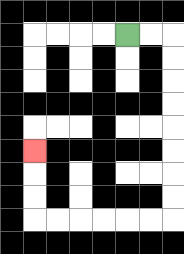{'start': '[5, 1]', 'end': '[1, 6]', 'path_directions': 'R,R,D,D,D,D,D,D,D,D,L,L,L,L,L,L,U,U,U', 'path_coordinates': '[[5, 1], [6, 1], [7, 1], [7, 2], [7, 3], [7, 4], [7, 5], [7, 6], [7, 7], [7, 8], [7, 9], [6, 9], [5, 9], [4, 9], [3, 9], [2, 9], [1, 9], [1, 8], [1, 7], [1, 6]]'}